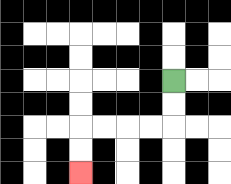{'start': '[7, 3]', 'end': '[3, 7]', 'path_directions': 'D,D,L,L,L,L,D,D', 'path_coordinates': '[[7, 3], [7, 4], [7, 5], [6, 5], [5, 5], [4, 5], [3, 5], [3, 6], [3, 7]]'}